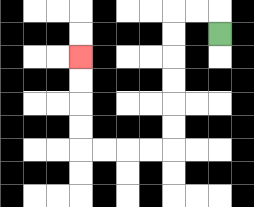{'start': '[9, 1]', 'end': '[3, 2]', 'path_directions': 'U,L,L,D,D,D,D,D,D,L,L,L,L,U,U,U,U', 'path_coordinates': '[[9, 1], [9, 0], [8, 0], [7, 0], [7, 1], [7, 2], [7, 3], [7, 4], [7, 5], [7, 6], [6, 6], [5, 6], [4, 6], [3, 6], [3, 5], [3, 4], [3, 3], [3, 2]]'}